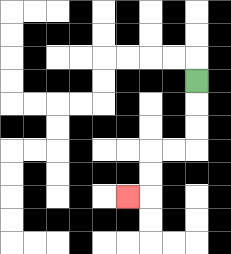{'start': '[8, 3]', 'end': '[5, 8]', 'path_directions': 'D,D,D,L,L,D,D,L', 'path_coordinates': '[[8, 3], [8, 4], [8, 5], [8, 6], [7, 6], [6, 6], [6, 7], [6, 8], [5, 8]]'}